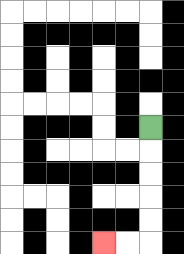{'start': '[6, 5]', 'end': '[4, 10]', 'path_directions': 'D,D,D,D,D,L,L', 'path_coordinates': '[[6, 5], [6, 6], [6, 7], [6, 8], [6, 9], [6, 10], [5, 10], [4, 10]]'}